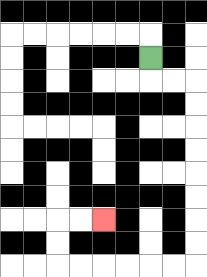{'start': '[6, 2]', 'end': '[4, 9]', 'path_directions': 'D,R,R,D,D,D,D,D,D,D,D,L,L,L,L,L,L,U,U,R,R', 'path_coordinates': '[[6, 2], [6, 3], [7, 3], [8, 3], [8, 4], [8, 5], [8, 6], [8, 7], [8, 8], [8, 9], [8, 10], [8, 11], [7, 11], [6, 11], [5, 11], [4, 11], [3, 11], [2, 11], [2, 10], [2, 9], [3, 9], [4, 9]]'}